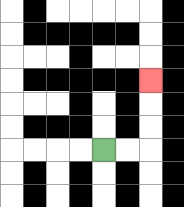{'start': '[4, 6]', 'end': '[6, 3]', 'path_directions': 'R,R,U,U,U', 'path_coordinates': '[[4, 6], [5, 6], [6, 6], [6, 5], [6, 4], [6, 3]]'}